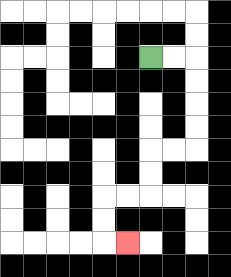{'start': '[6, 2]', 'end': '[5, 10]', 'path_directions': 'R,R,D,D,D,D,L,L,D,D,L,L,D,D,R', 'path_coordinates': '[[6, 2], [7, 2], [8, 2], [8, 3], [8, 4], [8, 5], [8, 6], [7, 6], [6, 6], [6, 7], [6, 8], [5, 8], [4, 8], [4, 9], [4, 10], [5, 10]]'}